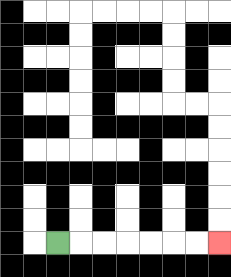{'start': '[2, 10]', 'end': '[9, 10]', 'path_directions': 'R,R,R,R,R,R,R', 'path_coordinates': '[[2, 10], [3, 10], [4, 10], [5, 10], [6, 10], [7, 10], [8, 10], [9, 10]]'}